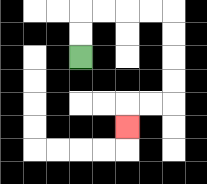{'start': '[3, 2]', 'end': '[5, 5]', 'path_directions': 'U,U,R,R,R,R,D,D,D,D,L,L,D', 'path_coordinates': '[[3, 2], [3, 1], [3, 0], [4, 0], [5, 0], [6, 0], [7, 0], [7, 1], [7, 2], [7, 3], [7, 4], [6, 4], [5, 4], [5, 5]]'}